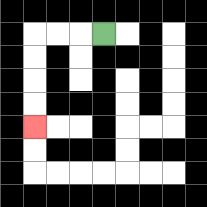{'start': '[4, 1]', 'end': '[1, 5]', 'path_directions': 'L,L,L,D,D,D,D', 'path_coordinates': '[[4, 1], [3, 1], [2, 1], [1, 1], [1, 2], [1, 3], [1, 4], [1, 5]]'}